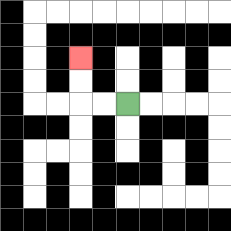{'start': '[5, 4]', 'end': '[3, 2]', 'path_directions': 'L,L,U,U', 'path_coordinates': '[[5, 4], [4, 4], [3, 4], [3, 3], [3, 2]]'}